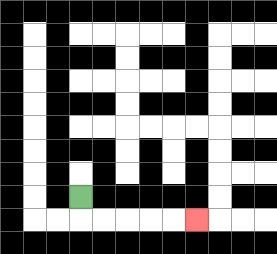{'start': '[3, 8]', 'end': '[8, 9]', 'path_directions': 'D,R,R,R,R,R', 'path_coordinates': '[[3, 8], [3, 9], [4, 9], [5, 9], [6, 9], [7, 9], [8, 9]]'}